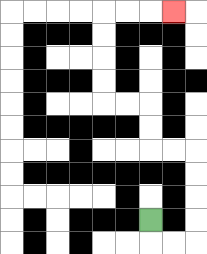{'start': '[6, 9]', 'end': '[7, 0]', 'path_directions': 'D,R,R,U,U,U,U,L,L,U,U,L,L,U,U,U,U,R,R,R', 'path_coordinates': '[[6, 9], [6, 10], [7, 10], [8, 10], [8, 9], [8, 8], [8, 7], [8, 6], [7, 6], [6, 6], [6, 5], [6, 4], [5, 4], [4, 4], [4, 3], [4, 2], [4, 1], [4, 0], [5, 0], [6, 0], [7, 0]]'}